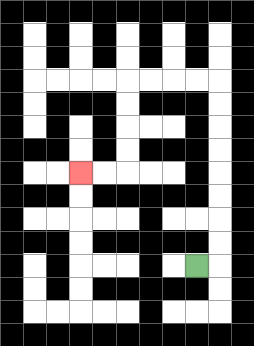{'start': '[8, 11]', 'end': '[3, 7]', 'path_directions': 'R,U,U,U,U,U,U,U,U,L,L,L,L,D,D,D,D,L,L', 'path_coordinates': '[[8, 11], [9, 11], [9, 10], [9, 9], [9, 8], [9, 7], [9, 6], [9, 5], [9, 4], [9, 3], [8, 3], [7, 3], [6, 3], [5, 3], [5, 4], [5, 5], [5, 6], [5, 7], [4, 7], [3, 7]]'}